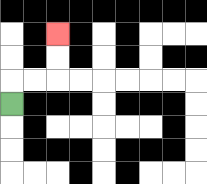{'start': '[0, 4]', 'end': '[2, 1]', 'path_directions': 'U,R,R,U,U', 'path_coordinates': '[[0, 4], [0, 3], [1, 3], [2, 3], [2, 2], [2, 1]]'}